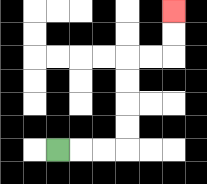{'start': '[2, 6]', 'end': '[7, 0]', 'path_directions': 'R,R,R,U,U,U,U,R,R,U,U', 'path_coordinates': '[[2, 6], [3, 6], [4, 6], [5, 6], [5, 5], [5, 4], [5, 3], [5, 2], [6, 2], [7, 2], [7, 1], [7, 0]]'}